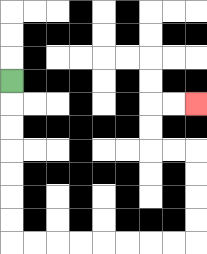{'start': '[0, 3]', 'end': '[8, 4]', 'path_directions': 'D,D,D,D,D,D,D,R,R,R,R,R,R,R,R,U,U,U,U,L,L,U,U,R,R', 'path_coordinates': '[[0, 3], [0, 4], [0, 5], [0, 6], [0, 7], [0, 8], [0, 9], [0, 10], [1, 10], [2, 10], [3, 10], [4, 10], [5, 10], [6, 10], [7, 10], [8, 10], [8, 9], [8, 8], [8, 7], [8, 6], [7, 6], [6, 6], [6, 5], [6, 4], [7, 4], [8, 4]]'}